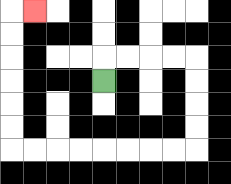{'start': '[4, 3]', 'end': '[1, 0]', 'path_directions': 'U,R,R,R,R,D,D,D,D,L,L,L,L,L,L,L,L,U,U,U,U,U,U,R', 'path_coordinates': '[[4, 3], [4, 2], [5, 2], [6, 2], [7, 2], [8, 2], [8, 3], [8, 4], [8, 5], [8, 6], [7, 6], [6, 6], [5, 6], [4, 6], [3, 6], [2, 6], [1, 6], [0, 6], [0, 5], [0, 4], [0, 3], [0, 2], [0, 1], [0, 0], [1, 0]]'}